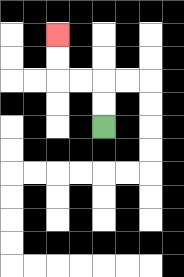{'start': '[4, 5]', 'end': '[2, 1]', 'path_directions': 'U,U,L,L,U,U', 'path_coordinates': '[[4, 5], [4, 4], [4, 3], [3, 3], [2, 3], [2, 2], [2, 1]]'}